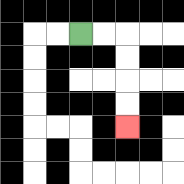{'start': '[3, 1]', 'end': '[5, 5]', 'path_directions': 'R,R,D,D,D,D', 'path_coordinates': '[[3, 1], [4, 1], [5, 1], [5, 2], [5, 3], [5, 4], [5, 5]]'}